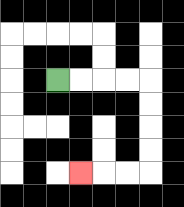{'start': '[2, 3]', 'end': '[3, 7]', 'path_directions': 'R,R,R,R,D,D,D,D,L,L,L', 'path_coordinates': '[[2, 3], [3, 3], [4, 3], [5, 3], [6, 3], [6, 4], [6, 5], [6, 6], [6, 7], [5, 7], [4, 7], [3, 7]]'}